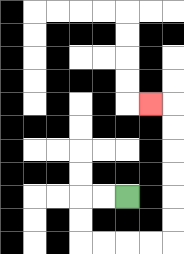{'start': '[5, 8]', 'end': '[6, 4]', 'path_directions': 'L,L,D,D,R,R,R,R,U,U,U,U,U,U,L', 'path_coordinates': '[[5, 8], [4, 8], [3, 8], [3, 9], [3, 10], [4, 10], [5, 10], [6, 10], [7, 10], [7, 9], [7, 8], [7, 7], [7, 6], [7, 5], [7, 4], [6, 4]]'}